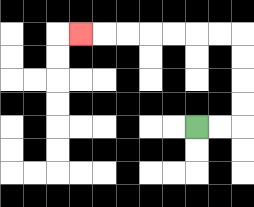{'start': '[8, 5]', 'end': '[3, 1]', 'path_directions': 'R,R,U,U,U,U,L,L,L,L,L,L,L', 'path_coordinates': '[[8, 5], [9, 5], [10, 5], [10, 4], [10, 3], [10, 2], [10, 1], [9, 1], [8, 1], [7, 1], [6, 1], [5, 1], [4, 1], [3, 1]]'}